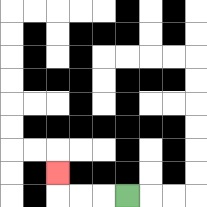{'start': '[5, 8]', 'end': '[2, 7]', 'path_directions': 'L,L,L,U', 'path_coordinates': '[[5, 8], [4, 8], [3, 8], [2, 8], [2, 7]]'}